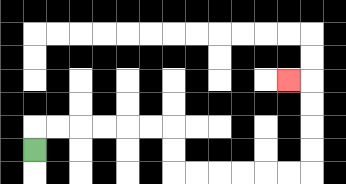{'start': '[1, 6]', 'end': '[12, 3]', 'path_directions': 'U,R,R,R,R,R,R,D,D,R,R,R,R,R,R,U,U,U,U,L', 'path_coordinates': '[[1, 6], [1, 5], [2, 5], [3, 5], [4, 5], [5, 5], [6, 5], [7, 5], [7, 6], [7, 7], [8, 7], [9, 7], [10, 7], [11, 7], [12, 7], [13, 7], [13, 6], [13, 5], [13, 4], [13, 3], [12, 3]]'}